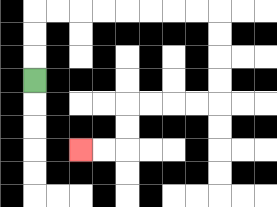{'start': '[1, 3]', 'end': '[3, 6]', 'path_directions': 'U,U,U,R,R,R,R,R,R,R,R,D,D,D,D,L,L,L,L,D,D,L,L', 'path_coordinates': '[[1, 3], [1, 2], [1, 1], [1, 0], [2, 0], [3, 0], [4, 0], [5, 0], [6, 0], [7, 0], [8, 0], [9, 0], [9, 1], [9, 2], [9, 3], [9, 4], [8, 4], [7, 4], [6, 4], [5, 4], [5, 5], [5, 6], [4, 6], [3, 6]]'}